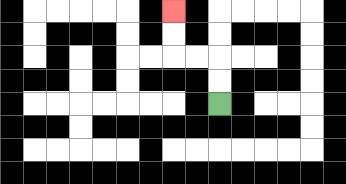{'start': '[9, 4]', 'end': '[7, 0]', 'path_directions': 'U,U,L,L,U,U', 'path_coordinates': '[[9, 4], [9, 3], [9, 2], [8, 2], [7, 2], [7, 1], [7, 0]]'}